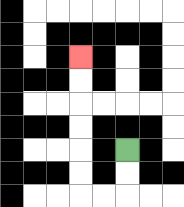{'start': '[5, 6]', 'end': '[3, 2]', 'path_directions': 'D,D,L,L,U,U,U,U,U,U', 'path_coordinates': '[[5, 6], [5, 7], [5, 8], [4, 8], [3, 8], [3, 7], [3, 6], [3, 5], [3, 4], [3, 3], [3, 2]]'}